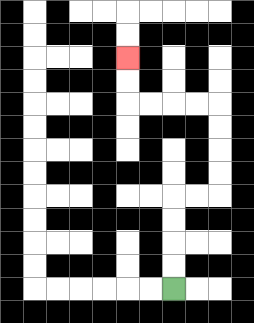{'start': '[7, 12]', 'end': '[5, 2]', 'path_directions': 'U,U,U,U,R,R,U,U,U,U,L,L,L,L,U,U', 'path_coordinates': '[[7, 12], [7, 11], [7, 10], [7, 9], [7, 8], [8, 8], [9, 8], [9, 7], [9, 6], [9, 5], [9, 4], [8, 4], [7, 4], [6, 4], [5, 4], [5, 3], [5, 2]]'}